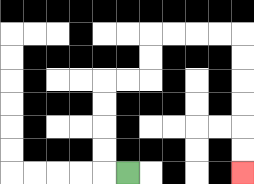{'start': '[5, 7]', 'end': '[10, 7]', 'path_directions': 'L,U,U,U,U,R,R,U,U,R,R,R,R,D,D,D,D,D,D', 'path_coordinates': '[[5, 7], [4, 7], [4, 6], [4, 5], [4, 4], [4, 3], [5, 3], [6, 3], [6, 2], [6, 1], [7, 1], [8, 1], [9, 1], [10, 1], [10, 2], [10, 3], [10, 4], [10, 5], [10, 6], [10, 7]]'}